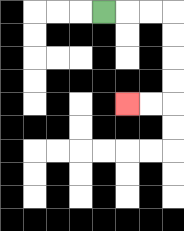{'start': '[4, 0]', 'end': '[5, 4]', 'path_directions': 'R,R,R,D,D,D,D,L,L', 'path_coordinates': '[[4, 0], [5, 0], [6, 0], [7, 0], [7, 1], [7, 2], [7, 3], [7, 4], [6, 4], [5, 4]]'}